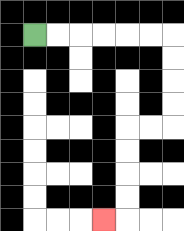{'start': '[1, 1]', 'end': '[4, 9]', 'path_directions': 'R,R,R,R,R,R,D,D,D,D,L,L,D,D,D,D,L', 'path_coordinates': '[[1, 1], [2, 1], [3, 1], [4, 1], [5, 1], [6, 1], [7, 1], [7, 2], [7, 3], [7, 4], [7, 5], [6, 5], [5, 5], [5, 6], [5, 7], [5, 8], [5, 9], [4, 9]]'}